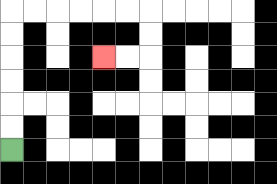{'start': '[0, 6]', 'end': '[4, 2]', 'path_directions': 'U,U,U,U,U,U,R,R,R,R,R,R,D,D,L,L', 'path_coordinates': '[[0, 6], [0, 5], [0, 4], [0, 3], [0, 2], [0, 1], [0, 0], [1, 0], [2, 0], [3, 0], [4, 0], [5, 0], [6, 0], [6, 1], [6, 2], [5, 2], [4, 2]]'}